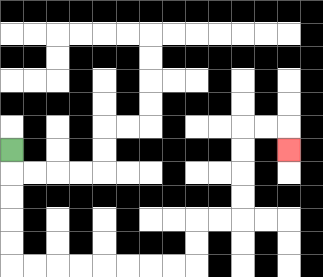{'start': '[0, 6]', 'end': '[12, 6]', 'path_directions': 'D,D,D,D,D,R,R,R,R,R,R,R,R,U,U,R,R,U,U,U,U,R,R,D', 'path_coordinates': '[[0, 6], [0, 7], [0, 8], [0, 9], [0, 10], [0, 11], [1, 11], [2, 11], [3, 11], [4, 11], [5, 11], [6, 11], [7, 11], [8, 11], [8, 10], [8, 9], [9, 9], [10, 9], [10, 8], [10, 7], [10, 6], [10, 5], [11, 5], [12, 5], [12, 6]]'}